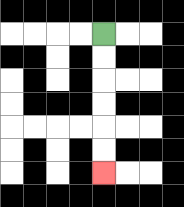{'start': '[4, 1]', 'end': '[4, 7]', 'path_directions': 'D,D,D,D,D,D', 'path_coordinates': '[[4, 1], [4, 2], [4, 3], [4, 4], [4, 5], [4, 6], [4, 7]]'}